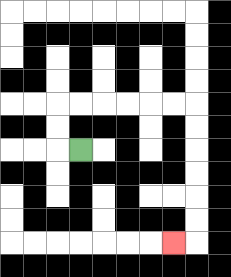{'start': '[3, 6]', 'end': '[7, 10]', 'path_directions': 'L,U,U,R,R,R,R,R,R,D,D,D,D,D,D,L', 'path_coordinates': '[[3, 6], [2, 6], [2, 5], [2, 4], [3, 4], [4, 4], [5, 4], [6, 4], [7, 4], [8, 4], [8, 5], [8, 6], [8, 7], [8, 8], [8, 9], [8, 10], [7, 10]]'}